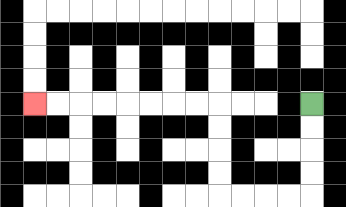{'start': '[13, 4]', 'end': '[1, 4]', 'path_directions': 'D,D,D,D,L,L,L,L,U,U,U,U,L,L,L,L,L,L,L,L', 'path_coordinates': '[[13, 4], [13, 5], [13, 6], [13, 7], [13, 8], [12, 8], [11, 8], [10, 8], [9, 8], [9, 7], [9, 6], [9, 5], [9, 4], [8, 4], [7, 4], [6, 4], [5, 4], [4, 4], [3, 4], [2, 4], [1, 4]]'}